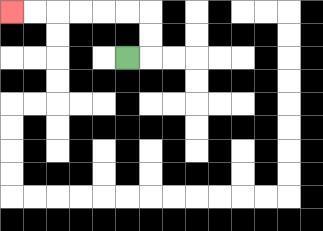{'start': '[5, 2]', 'end': '[0, 0]', 'path_directions': 'R,U,U,L,L,L,L,L,L', 'path_coordinates': '[[5, 2], [6, 2], [6, 1], [6, 0], [5, 0], [4, 0], [3, 0], [2, 0], [1, 0], [0, 0]]'}